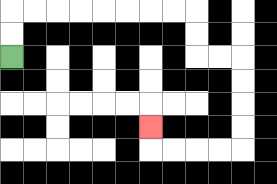{'start': '[0, 2]', 'end': '[6, 5]', 'path_directions': 'U,U,R,R,R,R,R,R,R,R,D,D,R,R,D,D,D,D,L,L,L,L,U', 'path_coordinates': '[[0, 2], [0, 1], [0, 0], [1, 0], [2, 0], [3, 0], [4, 0], [5, 0], [6, 0], [7, 0], [8, 0], [8, 1], [8, 2], [9, 2], [10, 2], [10, 3], [10, 4], [10, 5], [10, 6], [9, 6], [8, 6], [7, 6], [6, 6], [6, 5]]'}